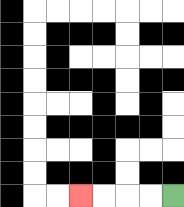{'start': '[7, 8]', 'end': '[3, 8]', 'path_directions': 'L,L,L,L', 'path_coordinates': '[[7, 8], [6, 8], [5, 8], [4, 8], [3, 8]]'}